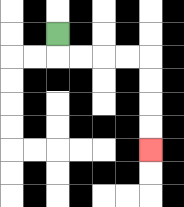{'start': '[2, 1]', 'end': '[6, 6]', 'path_directions': 'D,R,R,R,R,D,D,D,D', 'path_coordinates': '[[2, 1], [2, 2], [3, 2], [4, 2], [5, 2], [6, 2], [6, 3], [6, 4], [6, 5], [6, 6]]'}